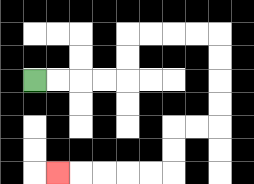{'start': '[1, 3]', 'end': '[2, 7]', 'path_directions': 'R,R,R,R,U,U,R,R,R,R,D,D,D,D,L,L,D,D,L,L,L,L,L', 'path_coordinates': '[[1, 3], [2, 3], [3, 3], [4, 3], [5, 3], [5, 2], [5, 1], [6, 1], [7, 1], [8, 1], [9, 1], [9, 2], [9, 3], [9, 4], [9, 5], [8, 5], [7, 5], [7, 6], [7, 7], [6, 7], [5, 7], [4, 7], [3, 7], [2, 7]]'}